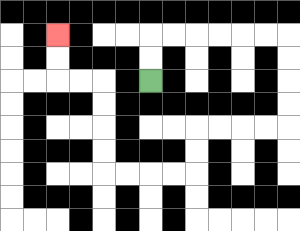{'start': '[6, 3]', 'end': '[2, 1]', 'path_directions': 'U,U,R,R,R,R,R,R,D,D,D,D,L,L,L,L,D,D,L,L,L,L,U,U,U,U,L,L,U,U', 'path_coordinates': '[[6, 3], [6, 2], [6, 1], [7, 1], [8, 1], [9, 1], [10, 1], [11, 1], [12, 1], [12, 2], [12, 3], [12, 4], [12, 5], [11, 5], [10, 5], [9, 5], [8, 5], [8, 6], [8, 7], [7, 7], [6, 7], [5, 7], [4, 7], [4, 6], [4, 5], [4, 4], [4, 3], [3, 3], [2, 3], [2, 2], [2, 1]]'}